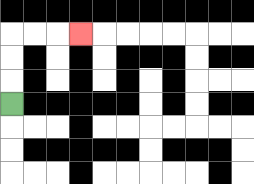{'start': '[0, 4]', 'end': '[3, 1]', 'path_directions': 'U,U,U,R,R,R', 'path_coordinates': '[[0, 4], [0, 3], [0, 2], [0, 1], [1, 1], [2, 1], [3, 1]]'}